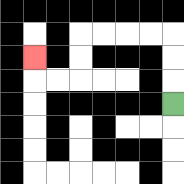{'start': '[7, 4]', 'end': '[1, 2]', 'path_directions': 'U,U,U,L,L,L,L,D,D,L,L,U', 'path_coordinates': '[[7, 4], [7, 3], [7, 2], [7, 1], [6, 1], [5, 1], [4, 1], [3, 1], [3, 2], [3, 3], [2, 3], [1, 3], [1, 2]]'}